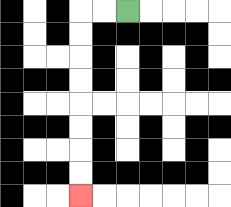{'start': '[5, 0]', 'end': '[3, 8]', 'path_directions': 'L,L,D,D,D,D,D,D,D,D', 'path_coordinates': '[[5, 0], [4, 0], [3, 0], [3, 1], [3, 2], [3, 3], [3, 4], [3, 5], [3, 6], [3, 7], [3, 8]]'}